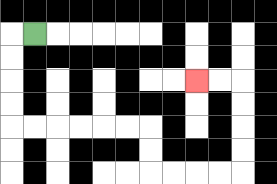{'start': '[1, 1]', 'end': '[8, 3]', 'path_directions': 'L,D,D,D,D,R,R,R,R,R,R,D,D,R,R,R,R,U,U,U,U,L,L', 'path_coordinates': '[[1, 1], [0, 1], [0, 2], [0, 3], [0, 4], [0, 5], [1, 5], [2, 5], [3, 5], [4, 5], [5, 5], [6, 5], [6, 6], [6, 7], [7, 7], [8, 7], [9, 7], [10, 7], [10, 6], [10, 5], [10, 4], [10, 3], [9, 3], [8, 3]]'}